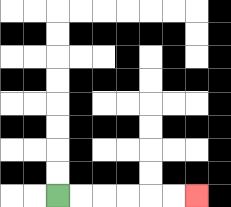{'start': '[2, 8]', 'end': '[8, 8]', 'path_directions': 'R,R,R,R,R,R', 'path_coordinates': '[[2, 8], [3, 8], [4, 8], [5, 8], [6, 8], [7, 8], [8, 8]]'}